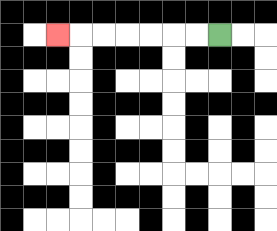{'start': '[9, 1]', 'end': '[2, 1]', 'path_directions': 'L,L,L,L,L,L,L', 'path_coordinates': '[[9, 1], [8, 1], [7, 1], [6, 1], [5, 1], [4, 1], [3, 1], [2, 1]]'}